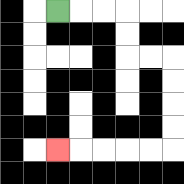{'start': '[2, 0]', 'end': '[2, 6]', 'path_directions': 'R,R,R,D,D,R,R,D,D,D,D,L,L,L,L,L', 'path_coordinates': '[[2, 0], [3, 0], [4, 0], [5, 0], [5, 1], [5, 2], [6, 2], [7, 2], [7, 3], [7, 4], [7, 5], [7, 6], [6, 6], [5, 6], [4, 6], [3, 6], [2, 6]]'}